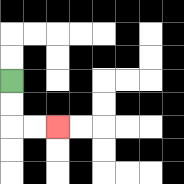{'start': '[0, 3]', 'end': '[2, 5]', 'path_directions': 'D,D,R,R', 'path_coordinates': '[[0, 3], [0, 4], [0, 5], [1, 5], [2, 5]]'}